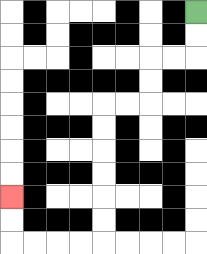{'start': '[8, 0]', 'end': '[0, 8]', 'path_directions': 'D,D,L,L,D,D,L,L,D,D,D,D,D,D,L,L,L,L,U,U', 'path_coordinates': '[[8, 0], [8, 1], [8, 2], [7, 2], [6, 2], [6, 3], [6, 4], [5, 4], [4, 4], [4, 5], [4, 6], [4, 7], [4, 8], [4, 9], [4, 10], [3, 10], [2, 10], [1, 10], [0, 10], [0, 9], [0, 8]]'}